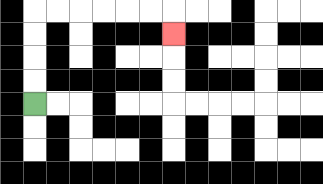{'start': '[1, 4]', 'end': '[7, 1]', 'path_directions': 'U,U,U,U,R,R,R,R,R,R,D', 'path_coordinates': '[[1, 4], [1, 3], [1, 2], [1, 1], [1, 0], [2, 0], [3, 0], [4, 0], [5, 0], [6, 0], [7, 0], [7, 1]]'}